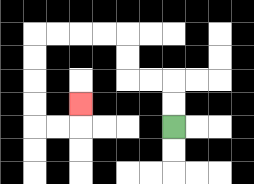{'start': '[7, 5]', 'end': '[3, 4]', 'path_directions': 'U,U,L,L,U,U,L,L,L,L,D,D,D,D,R,R,U', 'path_coordinates': '[[7, 5], [7, 4], [7, 3], [6, 3], [5, 3], [5, 2], [5, 1], [4, 1], [3, 1], [2, 1], [1, 1], [1, 2], [1, 3], [1, 4], [1, 5], [2, 5], [3, 5], [3, 4]]'}